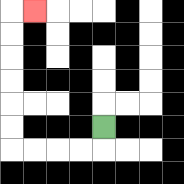{'start': '[4, 5]', 'end': '[1, 0]', 'path_directions': 'D,L,L,L,L,U,U,U,U,U,U,R', 'path_coordinates': '[[4, 5], [4, 6], [3, 6], [2, 6], [1, 6], [0, 6], [0, 5], [0, 4], [0, 3], [0, 2], [0, 1], [0, 0], [1, 0]]'}